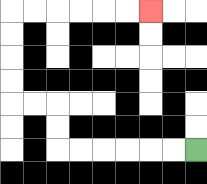{'start': '[8, 6]', 'end': '[6, 0]', 'path_directions': 'L,L,L,L,L,L,U,U,L,L,U,U,U,U,R,R,R,R,R,R', 'path_coordinates': '[[8, 6], [7, 6], [6, 6], [5, 6], [4, 6], [3, 6], [2, 6], [2, 5], [2, 4], [1, 4], [0, 4], [0, 3], [0, 2], [0, 1], [0, 0], [1, 0], [2, 0], [3, 0], [4, 0], [5, 0], [6, 0]]'}